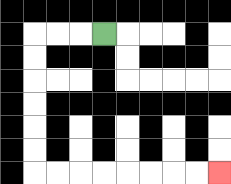{'start': '[4, 1]', 'end': '[9, 7]', 'path_directions': 'L,L,L,D,D,D,D,D,D,R,R,R,R,R,R,R,R', 'path_coordinates': '[[4, 1], [3, 1], [2, 1], [1, 1], [1, 2], [1, 3], [1, 4], [1, 5], [1, 6], [1, 7], [2, 7], [3, 7], [4, 7], [5, 7], [6, 7], [7, 7], [8, 7], [9, 7]]'}